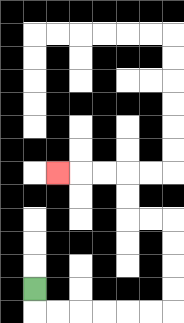{'start': '[1, 12]', 'end': '[2, 7]', 'path_directions': 'D,R,R,R,R,R,R,U,U,U,U,L,L,U,U,L,L,L', 'path_coordinates': '[[1, 12], [1, 13], [2, 13], [3, 13], [4, 13], [5, 13], [6, 13], [7, 13], [7, 12], [7, 11], [7, 10], [7, 9], [6, 9], [5, 9], [5, 8], [5, 7], [4, 7], [3, 7], [2, 7]]'}